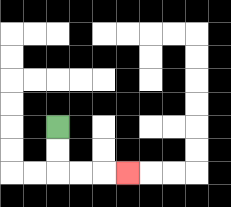{'start': '[2, 5]', 'end': '[5, 7]', 'path_directions': 'D,D,R,R,R', 'path_coordinates': '[[2, 5], [2, 6], [2, 7], [3, 7], [4, 7], [5, 7]]'}